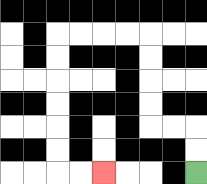{'start': '[8, 7]', 'end': '[4, 7]', 'path_directions': 'U,U,L,L,U,U,U,U,L,L,L,L,D,D,D,D,D,D,R,R', 'path_coordinates': '[[8, 7], [8, 6], [8, 5], [7, 5], [6, 5], [6, 4], [6, 3], [6, 2], [6, 1], [5, 1], [4, 1], [3, 1], [2, 1], [2, 2], [2, 3], [2, 4], [2, 5], [2, 6], [2, 7], [3, 7], [4, 7]]'}